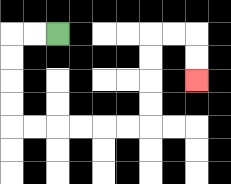{'start': '[2, 1]', 'end': '[8, 3]', 'path_directions': 'L,L,D,D,D,D,R,R,R,R,R,R,U,U,U,U,R,R,D,D', 'path_coordinates': '[[2, 1], [1, 1], [0, 1], [0, 2], [0, 3], [0, 4], [0, 5], [1, 5], [2, 5], [3, 5], [4, 5], [5, 5], [6, 5], [6, 4], [6, 3], [6, 2], [6, 1], [7, 1], [8, 1], [8, 2], [8, 3]]'}